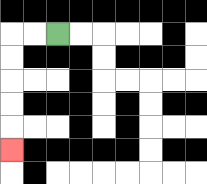{'start': '[2, 1]', 'end': '[0, 6]', 'path_directions': 'L,L,D,D,D,D,D', 'path_coordinates': '[[2, 1], [1, 1], [0, 1], [0, 2], [0, 3], [0, 4], [0, 5], [0, 6]]'}